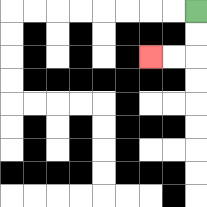{'start': '[8, 0]', 'end': '[6, 2]', 'path_directions': 'D,D,L,L', 'path_coordinates': '[[8, 0], [8, 1], [8, 2], [7, 2], [6, 2]]'}